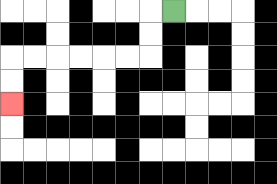{'start': '[7, 0]', 'end': '[0, 4]', 'path_directions': 'L,D,D,L,L,L,L,L,L,D,D', 'path_coordinates': '[[7, 0], [6, 0], [6, 1], [6, 2], [5, 2], [4, 2], [3, 2], [2, 2], [1, 2], [0, 2], [0, 3], [0, 4]]'}